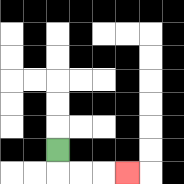{'start': '[2, 6]', 'end': '[5, 7]', 'path_directions': 'D,R,R,R', 'path_coordinates': '[[2, 6], [2, 7], [3, 7], [4, 7], [5, 7]]'}